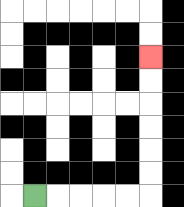{'start': '[1, 8]', 'end': '[6, 2]', 'path_directions': 'R,R,R,R,R,U,U,U,U,U,U', 'path_coordinates': '[[1, 8], [2, 8], [3, 8], [4, 8], [5, 8], [6, 8], [6, 7], [6, 6], [6, 5], [6, 4], [6, 3], [6, 2]]'}